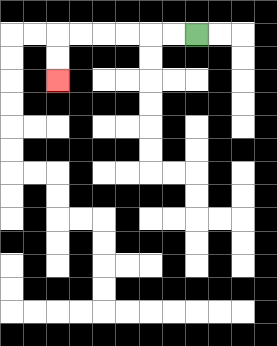{'start': '[8, 1]', 'end': '[2, 3]', 'path_directions': 'L,L,L,L,L,L,D,D', 'path_coordinates': '[[8, 1], [7, 1], [6, 1], [5, 1], [4, 1], [3, 1], [2, 1], [2, 2], [2, 3]]'}